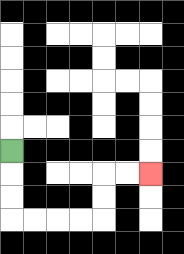{'start': '[0, 6]', 'end': '[6, 7]', 'path_directions': 'D,D,D,R,R,R,R,U,U,R,R', 'path_coordinates': '[[0, 6], [0, 7], [0, 8], [0, 9], [1, 9], [2, 9], [3, 9], [4, 9], [4, 8], [4, 7], [5, 7], [6, 7]]'}